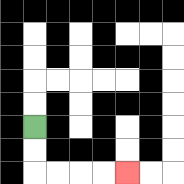{'start': '[1, 5]', 'end': '[5, 7]', 'path_directions': 'D,D,R,R,R,R', 'path_coordinates': '[[1, 5], [1, 6], [1, 7], [2, 7], [3, 7], [4, 7], [5, 7]]'}